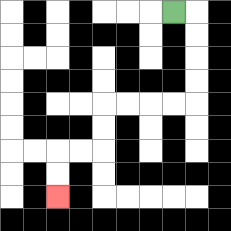{'start': '[7, 0]', 'end': '[2, 8]', 'path_directions': 'R,D,D,D,D,L,L,L,L,D,D,L,L,D,D', 'path_coordinates': '[[7, 0], [8, 0], [8, 1], [8, 2], [8, 3], [8, 4], [7, 4], [6, 4], [5, 4], [4, 4], [4, 5], [4, 6], [3, 6], [2, 6], [2, 7], [2, 8]]'}